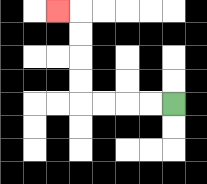{'start': '[7, 4]', 'end': '[2, 0]', 'path_directions': 'L,L,L,L,U,U,U,U,L', 'path_coordinates': '[[7, 4], [6, 4], [5, 4], [4, 4], [3, 4], [3, 3], [3, 2], [3, 1], [3, 0], [2, 0]]'}